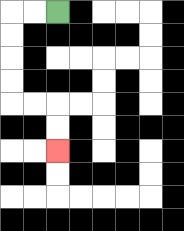{'start': '[2, 0]', 'end': '[2, 6]', 'path_directions': 'L,L,D,D,D,D,R,R,D,D', 'path_coordinates': '[[2, 0], [1, 0], [0, 0], [0, 1], [0, 2], [0, 3], [0, 4], [1, 4], [2, 4], [2, 5], [2, 6]]'}